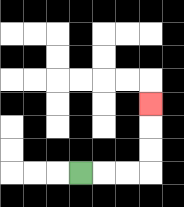{'start': '[3, 7]', 'end': '[6, 4]', 'path_directions': 'R,R,R,U,U,U', 'path_coordinates': '[[3, 7], [4, 7], [5, 7], [6, 7], [6, 6], [6, 5], [6, 4]]'}